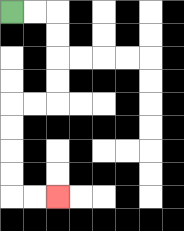{'start': '[0, 0]', 'end': '[2, 8]', 'path_directions': 'R,R,D,D,D,D,L,L,D,D,D,D,R,R', 'path_coordinates': '[[0, 0], [1, 0], [2, 0], [2, 1], [2, 2], [2, 3], [2, 4], [1, 4], [0, 4], [0, 5], [0, 6], [0, 7], [0, 8], [1, 8], [2, 8]]'}